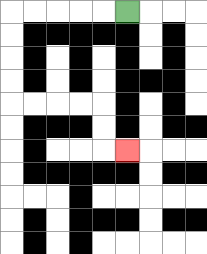{'start': '[5, 0]', 'end': '[5, 6]', 'path_directions': 'L,L,L,L,L,D,D,D,D,R,R,R,R,D,D,R', 'path_coordinates': '[[5, 0], [4, 0], [3, 0], [2, 0], [1, 0], [0, 0], [0, 1], [0, 2], [0, 3], [0, 4], [1, 4], [2, 4], [3, 4], [4, 4], [4, 5], [4, 6], [5, 6]]'}